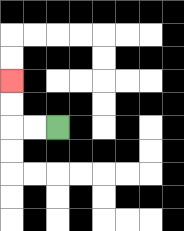{'start': '[2, 5]', 'end': '[0, 3]', 'path_directions': 'L,L,U,U', 'path_coordinates': '[[2, 5], [1, 5], [0, 5], [0, 4], [0, 3]]'}